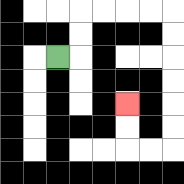{'start': '[2, 2]', 'end': '[5, 4]', 'path_directions': 'R,U,U,R,R,R,R,D,D,D,D,D,D,L,L,U,U', 'path_coordinates': '[[2, 2], [3, 2], [3, 1], [3, 0], [4, 0], [5, 0], [6, 0], [7, 0], [7, 1], [7, 2], [7, 3], [7, 4], [7, 5], [7, 6], [6, 6], [5, 6], [5, 5], [5, 4]]'}